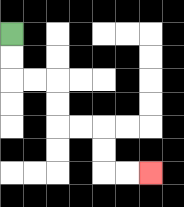{'start': '[0, 1]', 'end': '[6, 7]', 'path_directions': 'D,D,R,R,D,D,R,R,D,D,R,R', 'path_coordinates': '[[0, 1], [0, 2], [0, 3], [1, 3], [2, 3], [2, 4], [2, 5], [3, 5], [4, 5], [4, 6], [4, 7], [5, 7], [6, 7]]'}